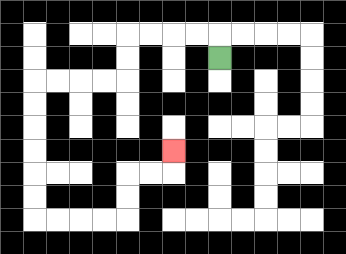{'start': '[9, 2]', 'end': '[7, 6]', 'path_directions': 'U,L,L,L,L,D,D,L,L,L,L,D,D,D,D,D,D,R,R,R,R,U,U,R,R,U', 'path_coordinates': '[[9, 2], [9, 1], [8, 1], [7, 1], [6, 1], [5, 1], [5, 2], [5, 3], [4, 3], [3, 3], [2, 3], [1, 3], [1, 4], [1, 5], [1, 6], [1, 7], [1, 8], [1, 9], [2, 9], [3, 9], [4, 9], [5, 9], [5, 8], [5, 7], [6, 7], [7, 7], [7, 6]]'}